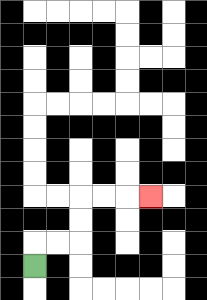{'start': '[1, 11]', 'end': '[6, 8]', 'path_directions': 'U,R,R,U,U,R,R,R', 'path_coordinates': '[[1, 11], [1, 10], [2, 10], [3, 10], [3, 9], [3, 8], [4, 8], [5, 8], [6, 8]]'}